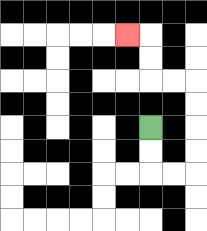{'start': '[6, 5]', 'end': '[5, 1]', 'path_directions': 'D,D,R,R,U,U,U,U,L,L,U,U,L', 'path_coordinates': '[[6, 5], [6, 6], [6, 7], [7, 7], [8, 7], [8, 6], [8, 5], [8, 4], [8, 3], [7, 3], [6, 3], [6, 2], [6, 1], [5, 1]]'}